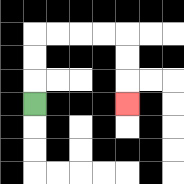{'start': '[1, 4]', 'end': '[5, 4]', 'path_directions': 'U,U,U,R,R,R,R,D,D,D', 'path_coordinates': '[[1, 4], [1, 3], [1, 2], [1, 1], [2, 1], [3, 1], [4, 1], [5, 1], [5, 2], [5, 3], [5, 4]]'}